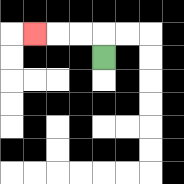{'start': '[4, 2]', 'end': '[1, 1]', 'path_directions': 'U,L,L,L', 'path_coordinates': '[[4, 2], [4, 1], [3, 1], [2, 1], [1, 1]]'}